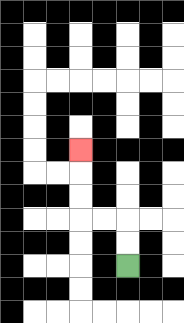{'start': '[5, 11]', 'end': '[3, 6]', 'path_directions': 'U,U,L,L,U,U,U', 'path_coordinates': '[[5, 11], [5, 10], [5, 9], [4, 9], [3, 9], [3, 8], [3, 7], [3, 6]]'}